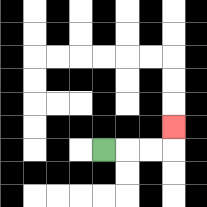{'start': '[4, 6]', 'end': '[7, 5]', 'path_directions': 'R,R,R,U', 'path_coordinates': '[[4, 6], [5, 6], [6, 6], [7, 6], [7, 5]]'}